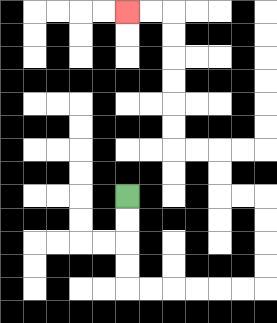{'start': '[5, 8]', 'end': '[5, 0]', 'path_directions': 'D,D,D,D,R,R,R,R,R,R,U,U,U,U,L,L,U,U,L,L,U,U,U,U,U,U,L,L', 'path_coordinates': '[[5, 8], [5, 9], [5, 10], [5, 11], [5, 12], [6, 12], [7, 12], [8, 12], [9, 12], [10, 12], [11, 12], [11, 11], [11, 10], [11, 9], [11, 8], [10, 8], [9, 8], [9, 7], [9, 6], [8, 6], [7, 6], [7, 5], [7, 4], [7, 3], [7, 2], [7, 1], [7, 0], [6, 0], [5, 0]]'}